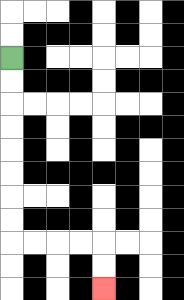{'start': '[0, 2]', 'end': '[4, 12]', 'path_directions': 'D,D,D,D,D,D,D,D,R,R,R,R,D,D', 'path_coordinates': '[[0, 2], [0, 3], [0, 4], [0, 5], [0, 6], [0, 7], [0, 8], [0, 9], [0, 10], [1, 10], [2, 10], [3, 10], [4, 10], [4, 11], [4, 12]]'}